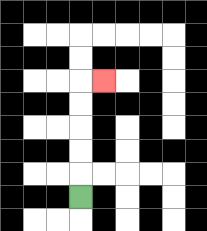{'start': '[3, 8]', 'end': '[4, 3]', 'path_directions': 'U,U,U,U,U,R', 'path_coordinates': '[[3, 8], [3, 7], [3, 6], [3, 5], [3, 4], [3, 3], [4, 3]]'}